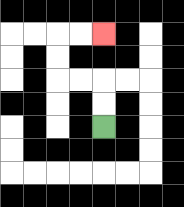{'start': '[4, 5]', 'end': '[4, 1]', 'path_directions': 'U,U,L,L,U,U,R,R', 'path_coordinates': '[[4, 5], [4, 4], [4, 3], [3, 3], [2, 3], [2, 2], [2, 1], [3, 1], [4, 1]]'}